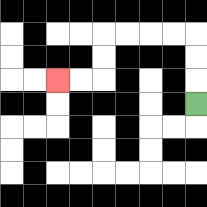{'start': '[8, 4]', 'end': '[2, 3]', 'path_directions': 'U,U,U,L,L,L,L,D,D,L,L', 'path_coordinates': '[[8, 4], [8, 3], [8, 2], [8, 1], [7, 1], [6, 1], [5, 1], [4, 1], [4, 2], [4, 3], [3, 3], [2, 3]]'}